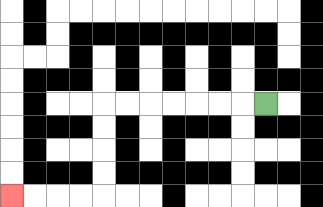{'start': '[11, 4]', 'end': '[0, 8]', 'path_directions': 'L,L,L,L,L,L,L,D,D,D,D,L,L,L,L', 'path_coordinates': '[[11, 4], [10, 4], [9, 4], [8, 4], [7, 4], [6, 4], [5, 4], [4, 4], [4, 5], [4, 6], [4, 7], [4, 8], [3, 8], [2, 8], [1, 8], [0, 8]]'}